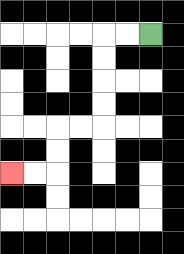{'start': '[6, 1]', 'end': '[0, 7]', 'path_directions': 'L,L,D,D,D,D,L,L,D,D,L,L', 'path_coordinates': '[[6, 1], [5, 1], [4, 1], [4, 2], [4, 3], [4, 4], [4, 5], [3, 5], [2, 5], [2, 6], [2, 7], [1, 7], [0, 7]]'}